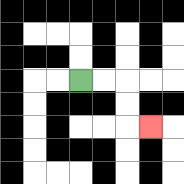{'start': '[3, 3]', 'end': '[6, 5]', 'path_directions': 'R,R,D,D,R', 'path_coordinates': '[[3, 3], [4, 3], [5, 3], [5, 4], [5, 5], [6, 5]]'}